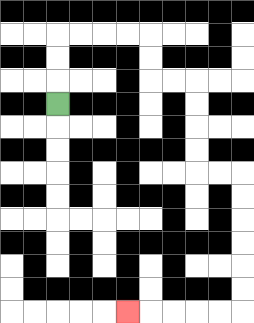{'start': '[2, 4]', 'end': '[5, 13]', 'path_directions': 'U,U,U,R,R,R,R,D,D,R,R,D,D,D,D,R,R,D,D,D,D,D,D,L,L,L,L,L', 'path_coordinates': '[[2, 4], [2, 3], [2, 2], [2, 1], [3, 1], [4, 1], [5, 1], [6, 1], [6, 2], [6, 3], [7, 3], [8, 3], [8, 4], [8, 5], [8, 6], [8, 7], [9, 7], [10, 7], [10, 8], [10, 9], [10, 10], [10, 11], [10, 12], [10, 13], [9, 13], [8, 13], [7, 13], [6, 13], [5, 13]]'}